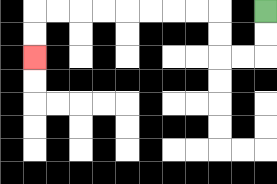{'start': '[11, 0]', 'end': '[1, 2]', 'path_directions': 'D,D,L,L,U,U,L,L,L,L,L,L,L,L,D,D', 'path_coordinates': '[[11, 0], [11, 1], [11, 2], [10, 2], [9, 2], [9, 1], [9, 0], [8, 0], [7, 0], [6, 0], [5, 0], [4, 0], [3, 0], [2, 0], [1, 0], [1, 1], [1, 2]]'}